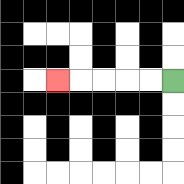{'start': '[7, 3]', 'end': '[2, 3]', 'path_directions': 'L,L,L,L,L', 'path_coordinates': '[[7, 3], [6, 3], [5, 3], [4, 3], [3, 3], [2, 3]]'}